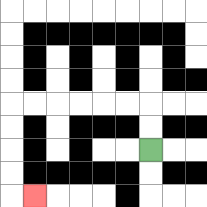{'start': '[6, 6]', 'end': '[1, 8]', 'path_directions': 'U,U,L,L,L,L,L,L,D,D,D,D,R', 'path_coordinates': '[[6, 6], [6, 5], [6, 4], [5, 4], [4, 4], [3, 4], [2, 4], [1, 4], [0, 4], [0, 5], [0, 6], [0, 7], [0, 8], [1, 8]]'}